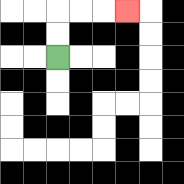{'start': '[2, 2]', 'end': '[5, 0]', 'path_directions': 'U,U,R,R,R', 'path_coordinates': '[[2, 2], [2, 1], [2, 0], [3, 0], [4, 0], [5, 0]]'}